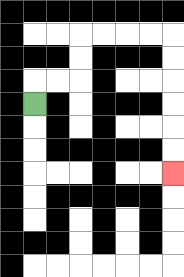{'start': '[1, 4]', 'end': '[7, 7]', 'path_directions': 'U,R,R,U,U,R,R,R,R,D,D,D,D,D,D', 'path_coordinates': '[[1, 4], [1, 3], [2, 3], [3, 3], [3, 2], [3, 1], [4, 1], [5, 1], [6, 1], [7, 1], [7, 2], [7, 3], [7, 4], [7, 5], [7, 6], [7, 7]]'}